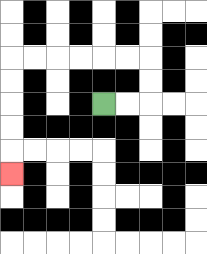{'start': '[4, 4]', 'end': '[0, 7]', 'path_directions': 'R,R,U,U,L,L,L,L,L,L,D,D,D,D,D', 'path_coordinates': '[[4, 4], [5, 4], [6, 4], [6, 3], [6, 2], [5, 2], [4, 2], [3, 2], [2, 2], [1, 2], [0, 2], [0, 3], [0, 4], [0, 5], [0, 6], [0, 7]]'}